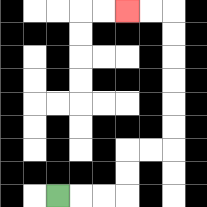{'start': '[2, 8]', 'end': '[5, 0]', 'path_directions': 'R,R,R,U,U,R,R,U,U,U,U,U,U,L,L', 'path_coordinates': '[[2, 8], [3, 8], [4, 8], [5, 8], [5, 7], [5, 6], [6, 6], [7, 6], [7, 5], [7, 4], [7, 3], [7, 2], [7, 1], [7, 0], [6, 0], [5, 0]]'}